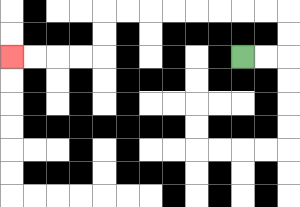{'start': '[10, 2]', 'end': '[0, 2]', 'path_directions': 'R,R,U,U,L,L,L,L,L,L,L,L,D,D,L,L,L,L', 'path_coordinates': '[[10, 2], [11, 2], [12, 2], [12, 1], [12, 0], [11, 0], [10, 0], [9, 0], [8, 0], [7, 0], [6, 0], [5, 0], [4, 0], [4, 1], [4, 2], [3, 2], [2, 2], [1, 2], [0, 2]]'}